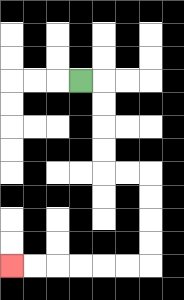{'start': '[3, 3]', 'end': '[0, 11]', 'path_directions': 'R,D,D,D,D,R,R,D,D,D,D,L,L,L,L,L,L', 'path_coordinates': '[[3, 3], [4, 3], [4, 4], [4, 5], [4, 6], [4, 7], [5, 7], [6, 7], [6, 8], [6, 9], [6, 10], [6, 11], [5, 11], [4, 11], [3, 11], [2, 11], [1, 11], [0, 11]]'}